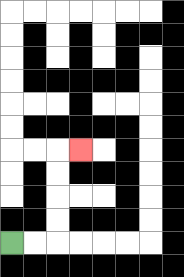{'start': '[0, 10]', 'end': '[3, 6]', 'path_directions': 'R,R,U,U,U,U,R', 'path_coordinates': '[[0, 10], [1, 10], [2, 10], [2, 9], [2, 8], [2, 7], [2, 6], [3, 6]]'}